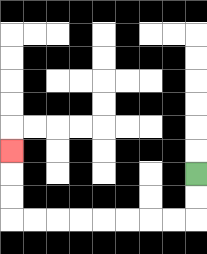{'start': '[8, 7]', 'end': '[0, 6]', 'path_directions': 'D,D,L,L,L,L,L,L,L,L,U,U,U', 'path_coordinates': '[[8, 7], [8, 8], [8, 9], [7, 9], [6, 9], [5, 9], [4, 9], [3, 9], [2, 9], [1, 9], [0, 9], [0, 8], [0, 7], [0, 6]]'}